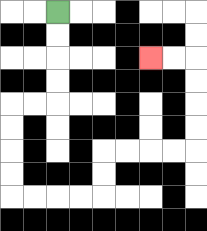{'start': '[2, 0]', 'end': '[6, 2]', 'path_directions': 'D,D,D,D,L,L,D,D,D,D,R,R,R,R,U,U,R,R,R,R,U,U,U,U,L,L', 'path_coordinates': '[[2, 0], [2, 1], [2, 2], [2, 3], [2, 4], [1, 4], [0, 4], [0, 5], [0, 6], [0, 7], [0, 8], [1, 8], [2, 8], [3, 8], [4, 8], [4, 7], [4, 6], [5, 6], [6, 6], [7, 6], [8, 6], [8, 5], [8, 4], [8, 3], [8, 2], [7, 2], [6, 2]]'}